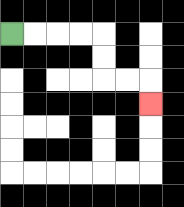{'start': '[0, 1]', 'end': '[6, 4]', 'path_directions': 'R,R,R,R,D,D,R,R,D', 'path_coordinates': '[[0, 1], [1, 1], [2, 1], [3, 1], [4, 1], [4, 2], [4, 3], [5, 3], [6, 3], [6, 4]]'}